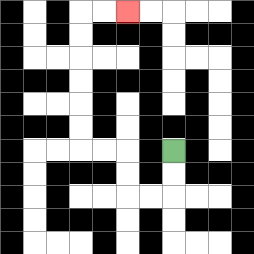{'start': '[7, 6]', 'end': '[5, 0]', 'path_directions': 'D,D,L,L,U,U,L,L,U,U,U,U,U,U,R,R', 'path_coordinates': '[[7, 6], [7, 7], [7, 8], [6, 8], [5, 8], [5, 7], [5, 6], [4, 6], [3, 6], [3, 5], [3, 4], [3, 3], [3, 2], [3, 1], [3, 0], [4, 0], [5, 0]]'}